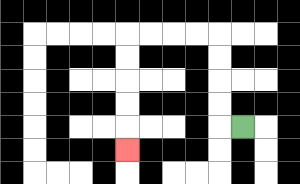{'start': '[10, 5]', 'end': '[5, 6]', 'path_directions': 'L,U,U,U,U,L,L,L,L,D,D,D,D,D', 'path_coordinates': '[[10, 5], [9, 5], [9, 4], [9, 3], [9, 2], [9, 1], [8, 1], [7, 1], [6, 1], [5, 1], [5, 2], [5, 3], [5, 4], [5, 5], [5, 6]]'}